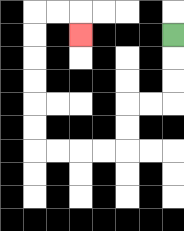{'start': '[7, 1]', 'end': '[3, 1]', 'path_directions': 'D,D,D,L,L,D,D,L,L,L,L,U,U,U,U,U,U,R,R,D', 'path_coordinates': '[[7, 1], [7, 2], [7, 3], [7, 4], [6, 4], [5, 4], [5, 5], [5, 6], [4, 6], [3, 6], [2, 6], [1, 6], [1, 5], [1, 4], [1, 3], [1, 2], [1, 1], [1, 0], [2, 0], [3, 0], [3, 1]]'}